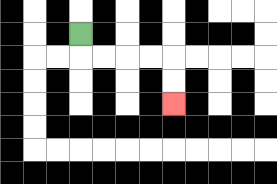{'start': '[3, 1]', 'end': '[7, 4]', 'path_directions': 'D,R,R,R,R,D,D', 'path_coordinates': '[[3, 1], [3, 2], [4, 2], [5, 2], [6, 2], [7, 2], [7, 3], [7, 4]]'}